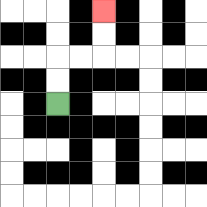{'start': '[2, 4]', 'end': '[4, 0]', 'path_directions': 'U,U,R,R,U,U', 'path_coordinates': '[[2, 4], [2, 3], [2, 2], [3, 2], [4, 2], [4, 1], [4, 0]]'}